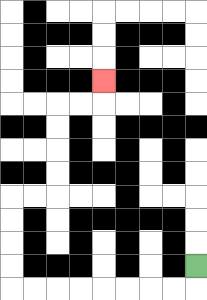{'start': '[8, 11]', 'end': '[4, 3]', 'path_directions': 'D,L,L,L,L,L,L,L,L,U,U,U,U,R,R,U,U,U,U,R,R,U', 'path_coordinates': '[[8, 11], [8, 12], [7, 12], [6, 12], [5, 12], [4, 12], [3, 12], [2, 12], [1, 12], [0, 12], [0, 11], [0, 10], [0, 9], [0, 8], [1, 8], [2, 8], [2, 7], [2, 6], [2, 5], [2, 4], [3, 4], [4, 4], [4, 3]]'}